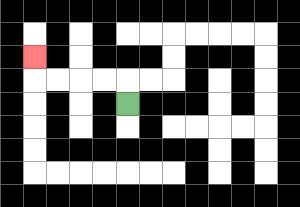{'start': '[5, 4]', 'end': '[1, 2]', 'path_directions': 'U,L,L,L,L,U', 'path_coordinates': '[[5, 4], [5, 3], [4, 3], [3, 3], [2, 3], [1, 3], [1, 2]]'}